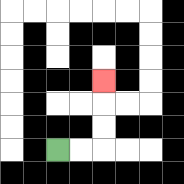{'start': '[2, 6]', 'end': '[4, 3]', 'path_directions': 'R,R,U,U,U', 'path_coordinates': '[[2, 6], [3, 6], [4, 6], [4, 5], [4, 4], [4, 3]]'}